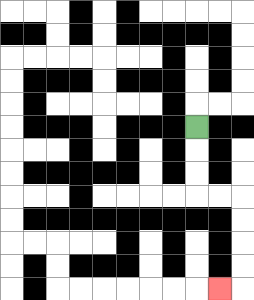{'start': '[8, 5]', 'end': '[9, 12]', 'path_directions': 'D,D,D,R,R,D,D,D,D,L', 'path_coordinates': '[[8, 5], [8, 6], [8, 7], [8, 8], [9, 8], [10, 8], [10, 9], [10, 10], [10, 11], [10, 12], [9, 12]]'}